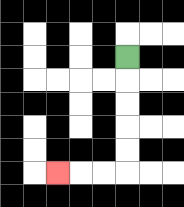{'start': '[5, 2]', 'end': '[2, 7]', 'path_directions': 'D,D,D,D,D,L,L,L', 'path_coordinates': '[[5, 2], [5, 3], [5, 4], [5, 5], [5, 6], [5, 7], [4, 7], [3, 7], [2, 7]]'}